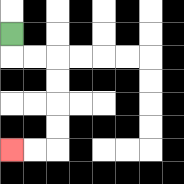{'start': '[0, 1]', 'end': '[0, 6]', 'path_directions': 'D,R,R,D,D,D,D,L,L', 'path_coordinates': '[[0, 1], [0, 2], [1, 2], [2, 2], [2, 3], [2, 4], [2, 5], [2, 6], [1, 6], [0, 6]]'}